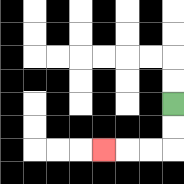{'start': '[7, 4]', 'end': '[4, 6]', 'path_directions': 'D,D,L,L,L', 'path_coordinates': '[[7, 4], [7, 5], [7, 6], [6, 6], [5, 6], [4, 6]]'}